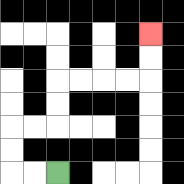{'start': '[2, 7]', 'end': '[6, 1]', 'path_directions': 'L,L,U,U,R,R,U,U,R,R,R,R,U,U', 'path_coordinates': '[[2, 7], [1, 7], [0, 7], [0, 6], [0, 5], [1, 5], [2, 5], [2, 4], [2, 3], [3, 3], [4, 3], [5, 3], [6, 3], [6, 2], [6, 1]]'}